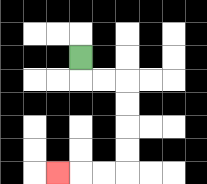{'start': '[3, 2]', 'end': '[2, 7]', 'path_directions': 'D,R,R,D,D,D,D,L,L,L', 'path_coordinates': '[[3, 2], [3, 3], [4, 3], [5, 3], [5, 4], [5, 5], [5, 6], [5, 7], [4, 7], [3, 7], [2, 7]]'}